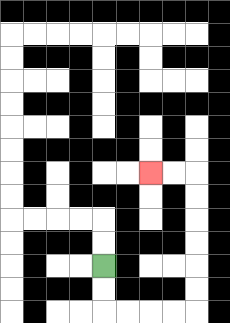{'start': '[4, 11]', 'end': '[6, 7]', 'path_directions': 'D,D,R,R,R,R,U,U,U,U,U,U,L,L', 'path_coordinates': '[[4, 11], [4, 12], [4, 13], [5, 13], [6, 13], [7, 13], [8, 13], [8, 12], [8, 11], [8, 10], [8, 9], [8, 8], [8, 7], [7, 7], [6, 7]]'}